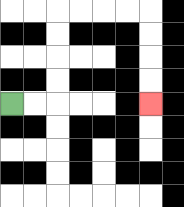{'start': '[0, 4]', 'end': '[6, 4]', 'path_directions': 'R,R,U,U,U,U,R,R,R,R,D,D,D,D', 'path_coordinates': '[[0, 4], [1, 4], [2, 4], [2, 3], [2, 2], [2, 1], [2, 0], [3, 0], [4, 0], [5, 0], [6, 0], [6, 1], [6, 2], [6, 3], [6, 4]]'}